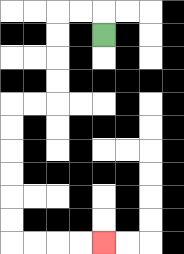{'start': '[4, 1]', 'end': '[4, 10]', 'path_directions': 'U,L,L,D,D,D,D,L,L,D,D,D,D,D,D,R,R,R,R', 'path_coordinates': '[[4, 1], [4, 0], [3, 0], [2, 0], [2, 1], [2, 2], [2, 3], [2, 4], [1, 4], [0, 4], [0, 5], [0, 6], [0, 7], [0, 8], [0, 9], [0, 10], [1, 10], [2, 10], [3, 10], [4, 10]]'}